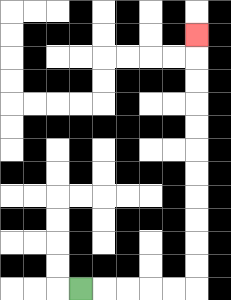{'start': '[3, 12]', 'end': '[8, 1]', 'path_directions': 'R,R,R,R,R,U,U,U,U,U,U,U,U,U,U,U', 'path_coordinates': '[[3, 12], [4, 12], [5, 12], [6, 12], [7, 12], [8, 12], [8, 11], [8, 10], [8, 9], [8, 8], [8, 7], [8, 6], [8, 5], [8, 4], [8, 3], [8, 2], [8, 1]]'}